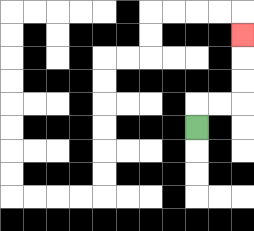{'start': '[8, 5]', 'end': '[10, 1]', 'path_directions': 'U,R,R,U,U,U', 'path_coordinates': '[[8, 5], [8, 4], [9, 4], [10, 4], [10, 3], [10, 2], [10, 1]]'}